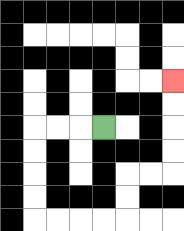{'start': '[4, 5]', 'end': '[7, 3]', 'path_directions': 'L,L,L,D,D,D,D,R,R,R,R,U,U,R,R,U,U,U,U', 'path_coordinates': '[[4, 5], [3, 5], [2, 5], [1, 5], [1, 6], [1, 7], [1, 8], [1, 9], [2, 9], [3, 9], [4, 9], [5, 9], [5, 8], [5, 7], [6, 7], [7, 7], [7, 6], [7, 5], [7, 4], [7, 3]]'}